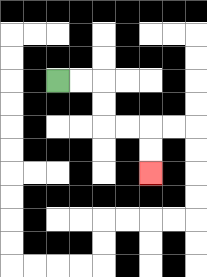{'start': '[2, 3]', 'end': '[6, 7]', 'path_directions': 'R,R,D,D,R,R,D,D', 'path_coordinates': '[[2, 3], [3, 3], [4, 3], [4, 4], [4, 5], [5, 5], [6, 5], [6, 6], [6, 7]]'}